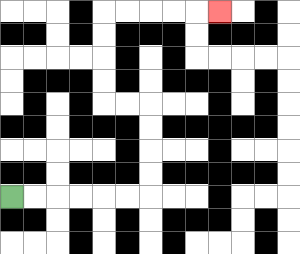{'start': '[0, 8]', 'end': '[9, 0]', 'path_directions': 'R,R,R,R,R,R,U,U,U,U,L,L,U,U,U,U,R,R,R,R,R', 'path_coordinates': '[[0, 8], [1, 8], [2, 8], [3, 8], [4, 8], [5, 8], [6, 8], [6, 7], [6, 6], [6, 5], [6, 4], [5, 4], [4, 4], [4, 3], [4, 2], [4, 1], [4, 0], [5, 0], [6, 0], [7, 0], [8, 0], [9, 0]]'}